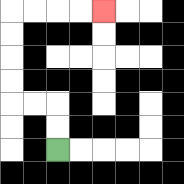{'start': '[2, 6]', 'end': '[4, 0]', 'path_directions': 'U,U,L,L,U,U,U,U,R,R,R,R', 'path_coordinates': '[[2, 6], [2, 5], [2, 4], [1, 4], [0, 4], [0, 3], [0, 2], [0, 1], [0, 0], [1, 0], [2, 0], [3, 0], [4, 0]]'}